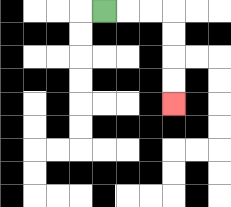{'start': '[4, 0]', 'end': '[7, 4]', 'path_directions': 'R,R,R,D,D,D,D', 'path_coordinates': '[[4, 0], [5, 0], [6, 0], [7, 0], [7, 1], [7, 2], [7, 3], [7, 4]]'}